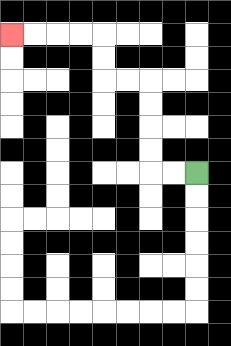{'start': '[8, 7]', 'end': '[0, 1]', 'path_directions': 'L,L,U,U,U,U,L,L,U,U,L,L,L,L', 'path_coordinates': '[[8, 7], [7, 7], [6, 7], [6, 6], [6, 5], [6, 4], [6, 3], [5, 3], [4, 3], [4, 2], [4, 1], [3, 1], [2, 1], [1, 1], [0, 1]]'}